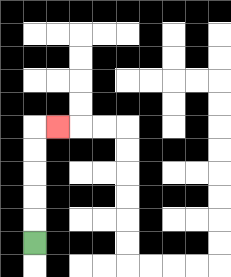{'start': '[1, 10]', 'end': '[2, 5]', 'path_directions': 'U,U,U,U,U,R', 'path_coordinates': '[[1, 10], [1, 9], [1, 8], [1, 7], [1, 6], [1, 5], [2, 5]]'}